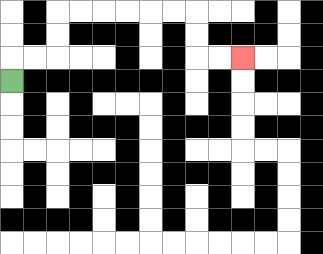{'start': '[0, 3]', 'end': '[10, 2]', 'path_directions': 'U,R,R,U,U,R,R,R,R,R,R,D,D,R,R', 'path_coordinates': '[[0, 3], [0, 2], [1, 2], [2, 2], [2, 1], [2, 0], [3, 0], [4, 0], [5, 0], [6, 0], [7, 0], [8, 0], [8, 1], [8, 2], [9, 2], [10, 2]]'}